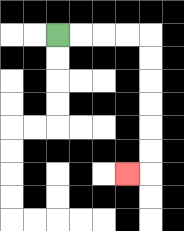{'start': '[2, 1]', 'end': '[5, 7]', 'path_directions': 'R,R,R,R,D,D,D,D,D,D,L', 'path_coordinates': '[[2, 1], [3, 1], [4, 1], [5, 1], [6, 1], [6, 2], [6, 3], [6, 4], [6, 5], [6, 6], [6, 7], [5, 7]]'}